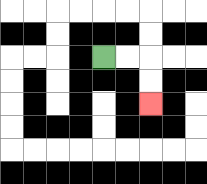{'start': '[4, 2]', 'end': '[6, 4]', 'path_directions': 'R,R,D,D', 'path_coordinates': '[[4, 2], [5, 2], [6, 2], [6, 3], [6, 4]]'}